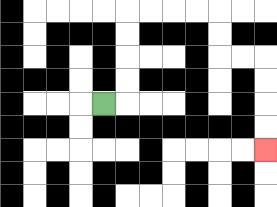{'start': '[4, 4]', 'end': '[11, 6]', 'path_directions': 'R,U,U,U,U,R,R,R,R,D,D,R,R,D,D,D,D', 'path_coordinates': '[[4, 4], [5, 4], [5, 3], [5, 2], [5, 1], [5, 0], [6, 0], [7, 0], [8, 0], [9, 0], [9, 1], [9, 2], [10, 2], [11, 2], [11, 3], [11, 4], [11, 5], [11, 6]]'}